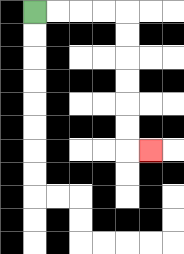{'start': '[1, 0]', 'end': '[6, 6]', 'path_directions': 'R,R,R,R,D,D,D,D,D,D,R', 'path_coordinates': '[[1, 0], [2, 0], [3, 0], [4, 0], [5, 0], [5, 1], [5, 2], [5, 3], [5, 4], [5, 5], [5, 6], [6, 6]]'}